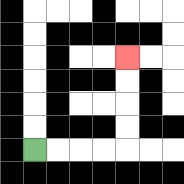{'start': '[1, 6]', 'end': '[5, 2]', 'path_directions': 'R,R,R,R,U,U,U,U', 'path_coordinates': '[[1, 6], [2, 6], [3, 6], [4, 6], [5, 6], [5, 5], [5, 4], [5, 3], [5, 2]]'}